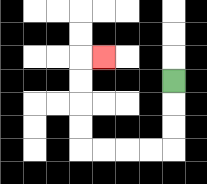{'start': '[7, 3]', 'end': '[4, 2]', 'path_directions': 'D,D,D,L,L,L,L,U,U,U,U,R', 'path_coordinates': '[[7, 3], [7, 4], [7, 5], [7, 6], [6, 6], [5, 6], [4, 6], [3, 6], [3, 5], [3, 4], [3, 3], [3, 2], [4, 2]]'}